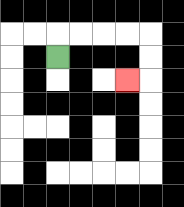{'start': '[2, 2]', 'end': '[5, 3]', 'path_directions': 'U,R,R,R,R,D,D,L', 'path_coordinates': '[[2, 2], [2, 1], [3, 1], [4, 1], [5, 1], [6, 1], [6, 2], [6, 3], [5, 3]]'}